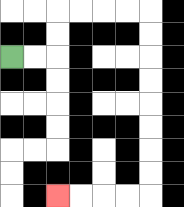{'start': '[0, 2]', 'end': '[2, 8]', 'path_directions': 'R,R,U,U,R,R,R,R,D,D,D,D,D,D,D,D,L,L,L,L', 'path_coordinates': '[[0, 2], [1, 2], [2, 2], [2, 1], [2, 0], [3, 0], [4, 0], [5, 0], [6, 0], [6, 1], [6, 2], [6, 3], [6, 4], [6, 5], [6, 6], [6, 7], [6, 8], [5, 8], [4, 8], [3, 8], [2, 8]]'}